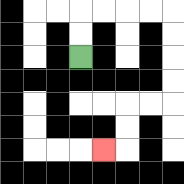{'start': '[3, 2]', 'end': '[4, 6]', 'path_directions': 'U,U,R,R,R,R,D,D,D,D,L,L,D,D,L', 'path_coordinates': '[[3, 2], [3, 1], [3, 0], [4, 0], [5, 0], [6, 0], [7, 0], [7, 1], [7, 2], [7, 3], [7, 4], [6, 4], [5, 4], [5, 5], [5, 6], [4, 6]]'}